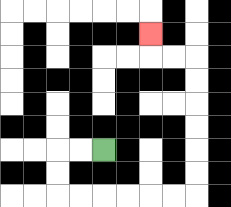{'start': '[4, 6]', 'end': '[6, 1]', 'path_directions': 'L,L,D,D,R,R,R,R,R,R,U,U,U,U,U,U,L,L,U', 'path_coordinates': '[[4, 6], [3, 6], [2, 6], [2, 7], [2, 8], [3, 8], [4, 8], [5, 8], [6, 8], [7, 8], [8, 8], [8, 7], [8, 6], [8, 5], [8, 4], [8, 3], [8, 2], [7, 2], [6, 2], [6, 1]]'}